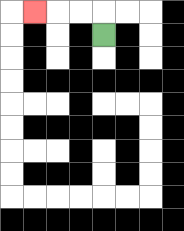{'start': '[4, 1]', 'end': '[1, 0]', 'path_directions': 'U,L,L,L', 'path_coordinates': '[[4, 1], [4, 0], [3, 0], [2, 0], [1, 0]]'}